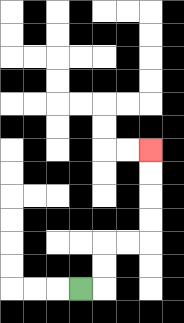{'start': '[3, 12]', 'end': '[6, 6]', 'path_directions': 'R,U,U,R,R,U,U,U,U', 'path_coordinates': '[[3, 12], [4, 12], [4, 11], [4, 10], [5, 10], [6, 10], [6, 9], [6, 8], [6, 7], [6, 6]]'}